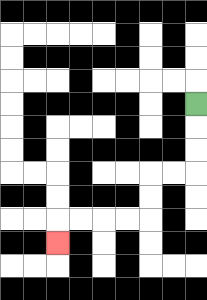{'start': '[8, 4]', 'end': '[2, 10]', 'path_directions': 'D,D,D,L,L,D,D,L,L,L,L,D', 'path_coordinates': '[[8, 4], [8, 5], [8, 6], [8, 7], [7, 7], [6, 7], [6, 8], [6, 9], [5, 9], [4, 9], [3, 9], [2, 9], [2, 10]]'}